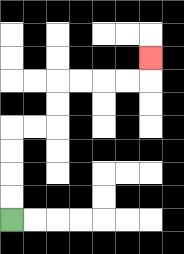{'start': '[0, 9]', 'end': '[6, 2]', 'path_directions': 'U,U,U,U,R,R,U,U,R,R,R,R,U', 'path_coordinates': '[[0, 9], [0, 8], [0, 7], [0, 6], [0, 5], [1, 5], [2, 5], [2, 4], [2, 3], [3, 3], [4, 3], [5, 3], [6, 3], [6, 2]]'}